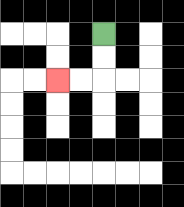{'start': '[4, 1]', 'end': '[2, 3]', 'path_directions': 'D,D,L,L', 'path_coordinates': '[[4, 1], [4, 2], [4, 3], [3, 3], [2, 3]]'}